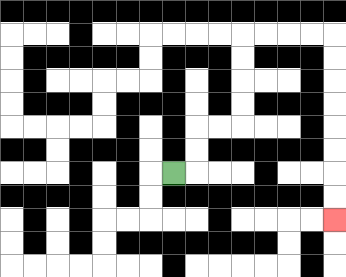{'start': '[7, 7]', 'end': '[14, 9]', 'path_directions': 'R,U,U,R,R,U,U,U,U,R,R,R,R,D,D,D,D,D,D,D,D', 'path_coordinates': '[[7, 7], [8, 7], [8, 6], [8, 5], [9, 5], [10, 5], [10, 4], [10, 3], [10, 2], [10, 1], [11, 1], [12, 1], [13, 1], [14, 1], [14, 2], [14, 3], [14, 4], [14, 5], [14, 6], [14, 7], [14, 8], [14, 9]]'}